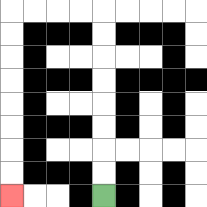{'start': '[4, 8]', 'end': '[0, 8]', 'path_directions': 'U,U,U,U,U,U,U,U,L,L,L,L,D,D,D,D,D,D,D,D', 'path_coordinates': '[[4, 8], [4, 7], [4, 6], [4, 5], [4, 4], [4, 3], [4, 2], [4, 1], [4, 0], [3, 0], [2, 0], [1, 0], [0, 0], [0, 1], [0, 2], [0, 3], [0, 4], [0, 5], [0, 6], [0, 7], [0, 8]]'}